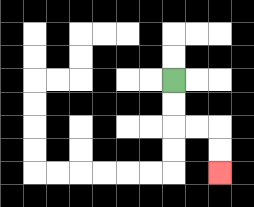{'start': '[7, 3]', 'end': '[9, 7]', 'path_directions': 'D,D,R,R,D,D', 'path_coordinates': '[[7, 3], [7, 4], [7, 5], [8, 5], [9, 5], [9, 6], [9, 7]]'}